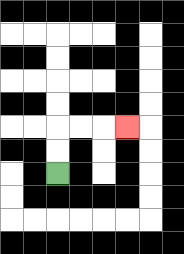{'start': '[2, 7]', 'end': '[5, 5]', 'path_directions': 'U,U,R,R,R', 'path_coordinates': '[[2, 7], [2, 6], [2, 5], [3, 5], [4, 5], [5, 5]]'}